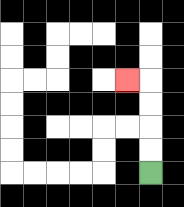{'start': '[6, 7]', 'end': '[5, 3]', 'path_directions': 'U,U,U,U,L', 'path_coordinates': '[[6, 7], [6, 6], [6, 5], [6, 4], [6, 3], [5, 3]]'}